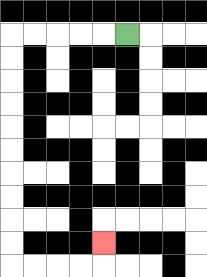{'start': '[5, 1]', 'end': '[4, 10]', 'path_directions': 'L,L,L,L,L,D,D,D,D,D,D,D,D,D,D,R,R,R,R,U', 'path_coordinates': '[[5, 1], [4, 1], [3, 1], [2, 1], [1, 1], [0, 1], [0, 2], [0, 3], [0, 4], [0, 5], [0, 6], [0, 7], [0, 8], [0, 9], [0, 10], [0, 11], [1, 11], [2, 11], [3, 11], [4, 11], [4, 10]]'}